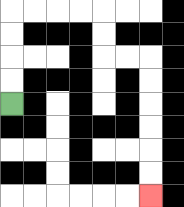{'start': '[0, 4]', 'end': '[6, 8]', 'path_directions': 'U,U,U,U,R,R,R,R,D,D,R,R,D,D,D,D,D,D', 'path_coordinates': '[[0, 4], [0, 3], [0, 2], [0, 1], [0, 0], [1, 0], [2, 0], [3, 0], [4, 0], [4, 1], [4, 2], [5, 2], [6, 2], [6, 3], [6, 4], [6, 5], [6, 6], [6, 7], [6, 8]]'}